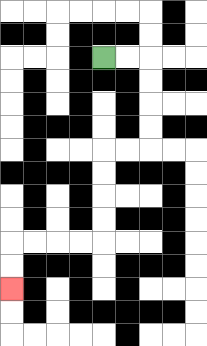{'start': '[4, 2]', 'end': '[0, 12]', 'path_directions': 'R,R,D,D,D,D,L,L,D,D,D,D,L,L,L,L,D,D', 'path_coordinates': '[[4, 2], [5, 2], [6, 2], [6, 3], [6, 4], [6, 5], [6, 6], [5, 6], [4, 6], [4, 7], [4, 8], [4, 9], [4, 10], [3, 10], [2, 10], [1, 10], [0, 10], [0, 11], [0, 12]]'}